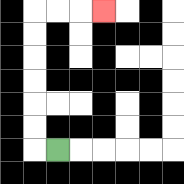{'start': '[2, 6]', 'end': '[4, 0]', 'path_directions': 'L,U,U,U,U,U,U,R,R,R', 'path_coordinates': '[[2, 6], [1, 6], [1, 5], [1, 4], [1, 3], [1, 2], [1, 1], [1, 0], [2, 0], [3, 0], [4, 0]]'}